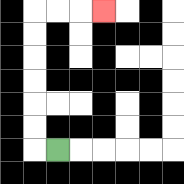{'start': '[2, 6]', 'end': '[4, 0]', 'path_directions': 'L,U,U,U,U,U,U,R,R,R', 'path_coordinates': '[[2, 6], [1, 6], [1, 5], [1, 4], [1, 3], [1, 2], [1, 1], [1, 0], [2, 0], [3, 0], [4, 0]]'}